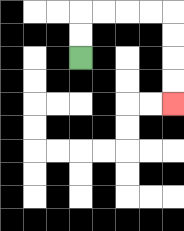{'start': '[3, 2]', 'end': '[7, 4]', 'path_directions': 'U,U,R,R,R,R,D,D,D,D', 'path_coordinates': '[[3, 2], [3, 1], [3, 0], [4, 0], [5, 0], [6, 0], [7, 0], [7, 1], [7, 2], [7, 3], [7, 4]]'}